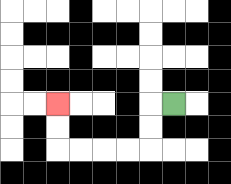{'start': '[7, 4]', 'end': '[2, 4]', 'path_directions': 'L,D,D,L,L,L,L,U,U', 'path_coordinates': '[[7, 4], [6, 4], [6, 5], [6, 6], [5, 6], [4, 6], [3, 6], [2, 6], [2, 5], [2, 4]]'}